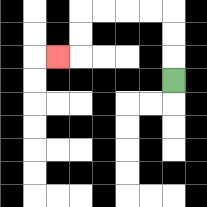{'start': '[7, 3]', 'end': '[2, 2]', 'path_directions': 'U,U,U,L,L,L,L,D,D,L', 'path_coordinates': '[[7, 3], [7, 2], [7, 1], [7, 0], [6, 0], [5, 0], [4, 0], [3, 0], [3, 1], [3, 2], [2, 2]]'}